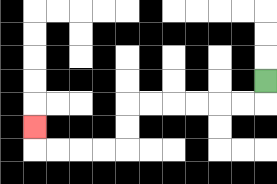{'start': '[11, 3]', 'end': '[1, 5]', 'path_directions': 'D,L,L,L,L,L,L,D,D,L,L,L,L,U', 'path_coordinates': '[[11, 3], [11, 4], [10, 4], [9, 4], [8, 4], [7, 4], [6, 4], [5, 4], [5, 5], [5, 6], [4, 6], [3, 6], [2, 6], [1, 6], [1, 5]]'}